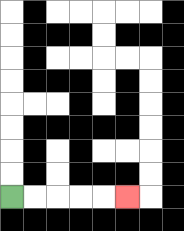{'start': '[0, 8]', 'end': '[5, 8]', 'path_directions': 'R,R,R,R,R', 'path_coordinates': '[[0, 8], [1, 8], [2, 8], [3, 8], [4, 8], [5, 8]]'}